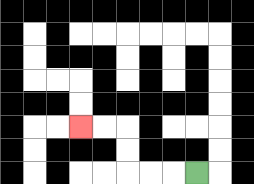{'start': '[8, 7]', 'end': '[3, 5]', 'path_directions': 'L,L,L,U,U,L,L', 'path_coordinates': '[[8, 7], [7, 7], [6, 7], [5, 7], [5, 6], [5, 5], [4, 5], [3, 5]]'}